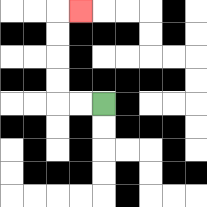{'start': '[4, 4]', 'end': '[3, 0]', 'path_directions': 'L,L,U,U,U,U,R', 'path_coordinates': '[[4, 4], [3, 4], [2, 4], [2, 3], [2, 2], [2, 1], [2, 0], [3, 0]]'}